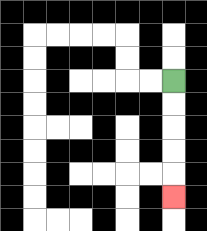{'start': '[7, 3]', 'end': '[7, 8]', 'path_directions': 'D,D,D,D,D', 'path_coordinates': '[[7, 3], [7, 4], [7, 5], [7, 6], [7, 7], [7, 8]]'}